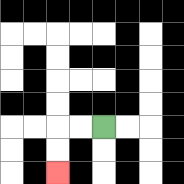{'start': '[4, 5]', 'end': '[2, 7]', 'path_directions': 'L,L,D,D', 'path_coordinates': '[[4, 5], [3, 5], [2, 5], [2, 6], [2, 7]]'}